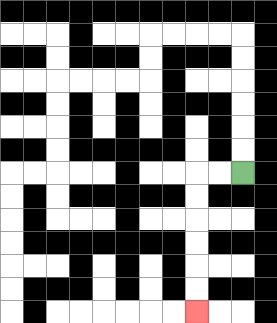{'start': '[10, 7]', 'end': '[8, 13]', 'path_directions': 'L,L,D,D,D,D,D,D', 'path_coordinates': '[[10, 7], [9, 7], [8, 7], [8, 8], [8, 9], [8, 10], [8, 11], [8, 12], [8, 13]]'}